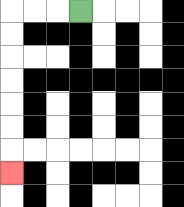{'start': '[3, 0]', 'end': '[0, 7]', 'path_directions': 'L,L,L,D,D,D,D,D,D,D', 'path_coordinates': '[[3, 0], [2, 0], [1, 0], [0, 0], [0, 1], [0, 2], [0, 3], [0, 4], [0, 5], [0, 6], [0, 7]]'}